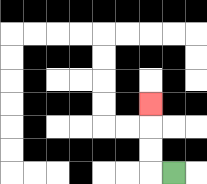{'start': '[7, 7]', 'end': '[6, 4]', 'path_directions': 'L,U,U,U', 'path_coordinates': '[[7, 7], [6, 7], [6, 6], [6, 5], [6, 4]]'}